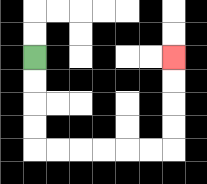{'start': '[1, 2]', 'end': '[7, 2]', 'path_directions': 'D,D,D,D,R,R,R,R,R,R,U,U,U,U', 'path_coordinates': '[[1, 2], [1, 3], [1, 4], [1, 5], [1, 6], [2, 6], [3, 6], [4, 6], [5, 6], [6, 6], [7, 6], [7, 5], [7, 4], [7, 3], [7, 2]]'}